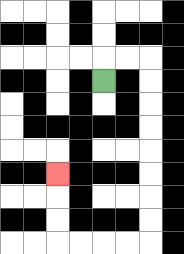{'start': '[4, 3]', 'end': '[2, 7]', 'path_directions': 'U,R,R,D,D,D,D,D,D,D,D,L,L,L,L,U,U,U', 'path_coordinates': '[[4, 3], [4, 2], [5, 2], [6, 2], [6, 3], [6, 4], [6, 5], [6, 6], [6, 7], [6, 8], [6, 9], [6, 10], [5, 10], [4, 10], [3, 10], [2, 10], [2, 9], [2, 8], [2, 7]]'}